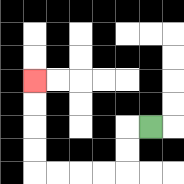{'start': '[6, 5]', 'end': '[1, 3]', 'path_directions': 'L,D,D,L,L,L,L,U,U,U,U', 'path_coordinates': '[[6, 5], [5, 5], [5, 6], [5, 7], [4, 7], [3, 7], [2, 7], [1, 7], [1, 6], [1, 5], [1, 4], [1, 3]]'}